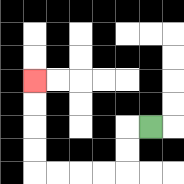{'start': '[6, 5]', 'end': '[1, 3]', 'path_directions': 'L,D,D,L,L,L,L,U,U,U,U', 'path_coordinates': '[[6, 5], [5, 5], [5, 6], [5, 7], [4, 7], [3, 7], [2, 7], [1, 7], [1, 6], [1, 5], [1, 4], [1, 3]]'}